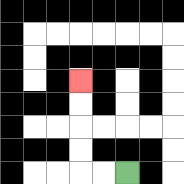{'start': '[5, 7]', 'end': '[3, 3]', 'path_directions': 'L,L,U,U,U,U', 'path_coordinates': '[[5, 7], [4, 7], [3, 7], [3, 6], [3, 5], [3, 4], [3, 3]]'}